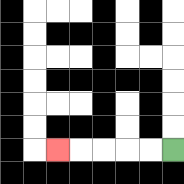{'start': '[7, 6]', 'end': '[2, 6]', 'path_directions': 'L,L,L,L,L', 'path_coordinates': '[[7, 6], [6, 6], [5, 6], [4, 6], [3, 6], [2, 6]]'}